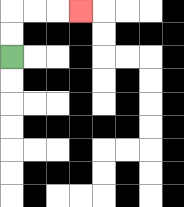{'start': '[0, 2]', 'end': '[3, 0]', 'path_directions': 'U,U,R,R,R', 'path_coordinates': '[[0, 2], [0, 1], [0, 0], [1, 0], [2, 0], [3, 0]]'}